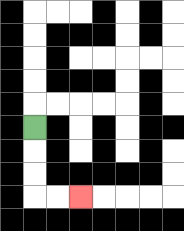{'start': '[1, 5]', 'end': '[3, 8]', 'path_directions': 'D,D,D,R,R', 'path_coordinates': '[[1, 5], [1, 6], [1, 7], [1, 8], [2, 8], [3, 8]]'}